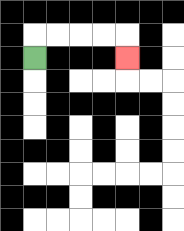{'start': '[1, 2]', 'end': '[5, 2]', 'path_directions': 'U,R,R,R,R,D', 'path_coordinates': '[[1, 2], [1, 1], [2, 1], [3, 1], [4, 1], [5, 1], [5, 2]]'}